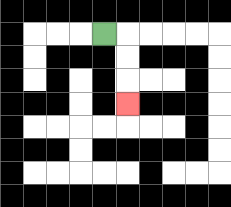{'start': '[4, 1]', 'end': '[5, 4]', 'path_directions': 'R,D,D,D', 'path_coordinates': '[[4, 1], [5, 1], [5, 2], [5, 3], [5, 4]]'}